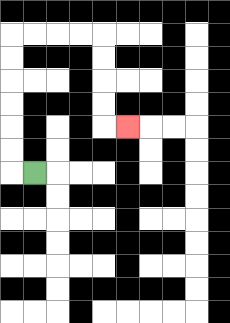{'start': '[1, 7]', 'end': '[5, 5]', 'path_directions': 'L,U,U,U,U,U,U,R,R,R,R,D,D,D,D,R', 'path_coordinates': '[[1, 7], [0, 7], [0, 6], [0, 5], [0, 4], [0, 3], [0, 2], [0, 1], [1, 1], [2, 1], [3, 1], [4, 1], [4, 2], [4, 3], [4, 4], [4, 5], [5, 5]]'}